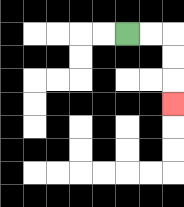{'start': '[5, 1]', 'end': '[7, 4]', 'path_directions': 'R,R,D,D,D', 'path_coordinates': '[[5, 1], [6, 1], [7, 1], [7, 2], [7, 3], [7, 4]]'}